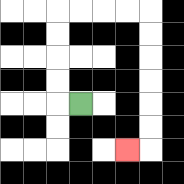{'start': '[3, 4]', 'end': '[5, 6]', 'path_directions': 'L,U,U,U,U,R,R,R,R,D,D,D,D,D,D,L', 'path_coordinates': '[[3, 4], [2, 4], [2, 3], [2, 2], [2, 1], [2, 0], [3, 0], [4, 0], [5, 0], [6, 0], [6, 1], [6, 2], [6, 3], [6, 4], [6, 5], [6, 6], [5, 6]]'}